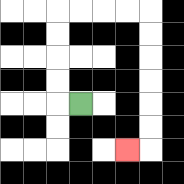{'start': '[3, 4]', 'end': '[5, 6]', 'path_directions': 'L,U,U,U,U,R,R,R,R,D,D,D,D,D,D,L', 'path_coordinates': '[[3, 4], [2, 4], [2, 3], [2, 2], [2, 1], [2, 0], [3, 0], [4, 0], [5, 0], [6, 0], [6, 1], [6, 2], [6, 3], [6, 4], [6, 5], [6, 6], [5, 6]]'}